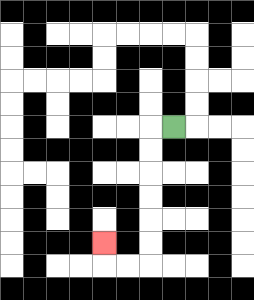{'start': '[7, 5]', 'end': '[4, 10]', 'path_directions': 'L,D,D,D,D,D,D,L,L,U', 'path_coordinates': '[[7, 5], [6, 5], [6, 6], [6, 7], [6, 8], [6, 9], [6, 10], [6, 11], [5, 11], [4, 11], [4, 10]]'}